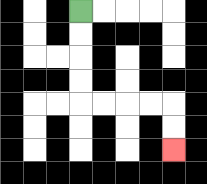{'start': '[3, 0]', 'end': '[7, 6]', 'path_directions': 'D,D,D,D,R,R,R,R,D,D', 'path_coordinates': '[[3, 0], [3, 1], [3, 2], [3, 3], [3, 4], [4, 4], [5, 4], [6, 4], [7, 4], [7, 5], [7, 6]]'}